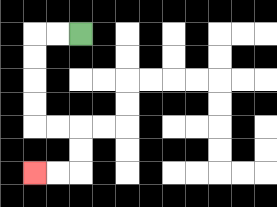{'start': '[3, 1]', 'end': '[1, 7]', 'path_directions': 'L,L,D,D,D,D,R,R,D,D,L,L', 'path_coordinates': '[[3, 1], [2, 1], [1, 1], [1, 2], [1, 3], [1, 4], [1, 5], [2, 5], [3, 5], [3, 6], [3, 7], [2, 7], [1, 7]]'}